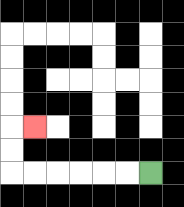{'start': '[6, 7]', 'end': '[1, 5]', 'path_directions': 'L,L,L,L,L,L,U,U,R', 'path_coordinates': '[[6, 7], [5, 7], [4, 7], [3, 7], [2, 7], [1, 7], [0, 7], [0, 6], [0, 5], [1, 5]]'}